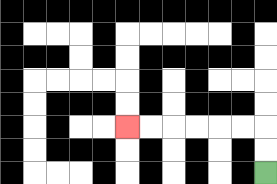{'start': '[11, 7]', 'end': '[5, 5]', 'path_directions': 'U,U,L,L,L,L,L,L', 'path_coordinates': '[[11, 7], [11, 6], [11, 5], [10, 5], [9, 5], [8, 5], [7, 5], [6, 5], [5, 5]]'}